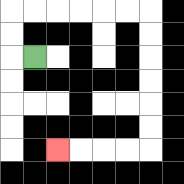{'start': '[1, 2]', 'end': '[2, 6]', 'path_directions': 'L,U,U,R,R,R,R,R,R,D,D,D,D,D,D,L,L,L,L', 'path_coordinates': '[[1, 2], [0, 2], [0, 1], [0, 0], [1, 0], [2, 0], [3, 0], [4, 0], [5, 0], [6, 0], [6, 1], [6, 2], [6, 3], [6, 4], [6, 5], [6, 6], [5, 6], [4, 6], [3, 6], [2, 6]]'}